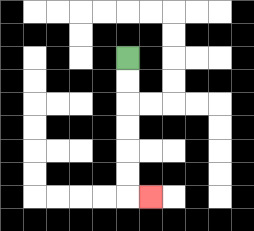{'start': '[5, 2]', 'end': '[6, 8]', 'path_directions': 'D,D,D,D,D,D,R', 'path_coordinates': '[[5, 2], [5, 3], [5, 4], [5, 5], [5, 6], [5, 7], [5, 8], [6, 8]]'}